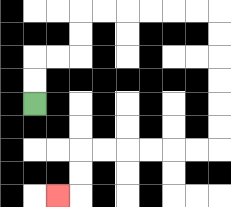{'start': '[1, 4]', 'end': '[2, 8]', 'path_directions': 'U,U,R,R,U,U,R,R,R,R,R,R,D,D,D,D,D,D,L,L,L,L,L,L,D,D,L', 'path_coordinates': '[[1, 4], [1, 3], [1, 2], [2, 2], [3, 2], [3, 1], [3, 0], [4, 0], [5, 0], [6, 0], [7, 0], [8, 0], [9, 0], [9, 1], [9, 2], [9, 3], [9, 4], [9, 5], [9, 6], [8, 6], [7, 6], [6, 6], [5, 6], [4, 6], [3, 6], [3, 7], [3, 8], [2, 8]]'}